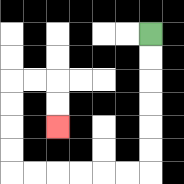{'start': '[6, 1]', 'end': '[2, 5]', 'path_directions': 'D,D,D,D,D,D,L,L,L,L,L,L,U,U,U,U,R,R,D,D', 'path_coordinates': '[[6, 1], [6, 2], [6, 3], [6, 4], [6, 5], [6, 6], [6, 7], [5, 7], [4, 7], [3, 7], [2, 7], [1, 7], [0, 7], [0, 6], [0, 5], [0, 4], [0, 3], [1, 3], [2, 3], [2, 4], [2, 5]]'}